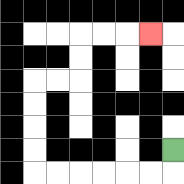{'start': '[7, 6]', 'end': '[6, 1]', 'path_directions': 'D,L,L,L,L,L,L,U,U,U,U,R,R,U,U,R,R,R', 'path_coordinates': '[[7, 6], [7, 7], [6, 7], [5, 7], [4, 7], [3, 7], [2, 7], [1, 7], [1, 6], [1, 5], [1, 4], [1, 3], [2, 3], [3, 3], [3, 2], [3, 1], [4, 1], [5, 1], [6, 1]]'}